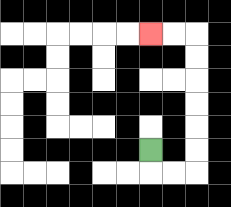{'start': '[6, 6]', 'end': '[6, 1]', 'path_directions': 'D,R,R,U,U,U,U,U,U,L,L', 'path_coordinates': '[[6, 6], [6, 7], [7, 7], [8, 7], [8, 6], [8, 5], [8, 4], [8, 3], [8, 2], [8, 1], [7, 1], [6, 1]]'}